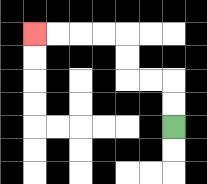{'start': '[7, 5]', 'end': '[1, 1]', 'path_directions': 'U,U,L,L,U,U,L,L,L,L', 'path_coordinates': '[[7, 5], [7, 4], [7, 3], [6, 3], [5, 3], [5, 2], [5, 1], [4, 1], [3, 1], [2, 1], [1, 1]]'}